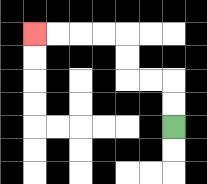{'start': '[7, 5]', 'end': '[1, 1]', 'path_directions': 'U,U,L,L,U,U,L,L,L,L', 'path_coordinates': '[[7, 5], [7, 4], [7, 3], [6, 3], [5, 3], [5, 2], [5, 1], [4, 1], [3, 1], [2, 1], [1, 1]]'}